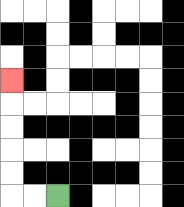{'start': '[2, 8]', 'end': '[0, 3]', 'path_directions': 'L,L,U,U,U,U,U', 'path_coordinates': '[[2, 8], [1, 8], [0, 8], [0, 7], [0, 6], [0, 5], [0, 4], [0, 3]]'}